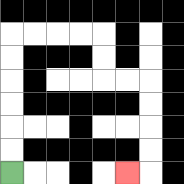{'start': '[0, 7]', 'end': '[5, 7]', 'path_directions': 'U,U,U,U,U,U,R,R,R,R,D,D,R,R,D,D,D,D,L', 'path_coordinates': '[[0, 7], [0, 6], [0, 5], [0, 4], [0, 3], [0, 2], [0, 1], [1, 1], [2, 1], [3, 1], [4, 1], [4, 2], [4, 3], [5, 3], [6, 3], [6, 4], [6, 5], [6, 6], [6, 7], [5, 7]]'}